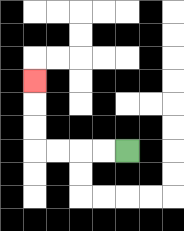{'start': '[5, 6]', 'end': '[1, 3]', 'path_directions': 'L,L,L,L,U,U,U', 'path_coordinates': '[[5, 6], [4, 6], [3, 6], [2, 6], [1, 6], [1, 5], [1, 4], [1, 3]]'}